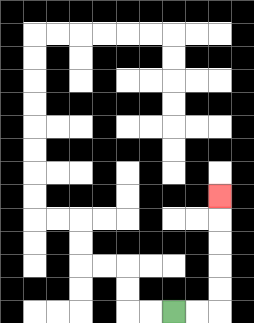{'start': '[7, 13]', 'end': '[9, 8]', 'path_directions': 'R,R,U,U,U,U,U', 'path_coordinates': '[[7, 13], [8, 13], [9, 13], [9, 12], [9, 11], [9, 10], [9, 9], [9, 8]]'}